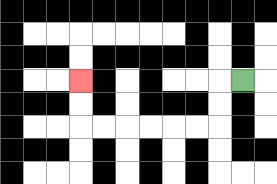{'start': '[10, 3]', 'end': '[3, 3]', 'path_directions': 'L,D,D,L,L,L,L,L,L,U,U', 'path_coordinates': '[[10, 3], [9, 3], [9, 4], [9, 5], [8, 5], [7, 5], [6, 5], [5, 5], [4, 5], [3, 5], [3, 4], [3, 3]]'}